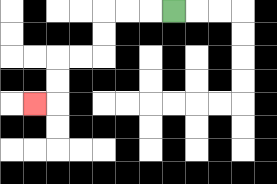{'start': '[7, 0]', 'end': '[1, 4]', 'path_directions': 'L,L,L,D,D,L,L,D,D,L', 'path_coordinates': '[[7, 0], [6, 0], [5, 0], [4, 0], [4, 1], [4, 2], [3, 2], [2, 2], [2, 3], [2, 4], [1, 4]]'}